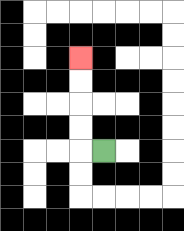{'start': '[4, 6]', 'end': '[3, 2]', 'path_directions': 'L,U,U,U,U', 'path_coordinates': '[[4, 6], [3, 6], [3, 5], [3, 4], [3, 3], [3, 2]]'}